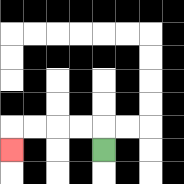{'start': '[4, 6]', 'end': '[0, 6]', 'path_directions': 'U,L,L,L,L,D', 'path_coordinates': '[[4, 6], [4, 5], [3, 5], [2, 5], [1, 5], [0, 5], [0, 6]]'}